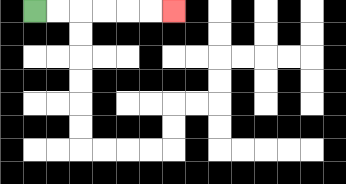{'start': '[1, 0]', 'end': '[7, 0]', 'path_directions': 'R,R,R,R,R,R', 'path_coordinates': '[[1, 0], [2, 0], [3, 0], [4, 0], [5, 0], [6, 0], [7, 0]]'}